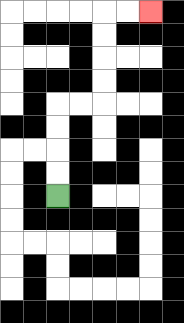{'start': '[2, 8]', 'end': '[6, 0]', 'path_directions': 'U,U,U,U,R,R,U,U,U,U,R,R', 'path_coordinates': '[[2, 8], [2, 7], [2, 6], [2, 5], [2, 4], [3, 4], [4, 4], [4, 3], [4, 2], [4, 1], [4, 0], [5, 0], [6, 0]]'}